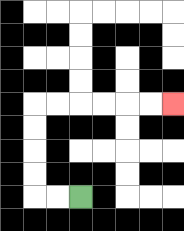{'start': '[3, 8]', 'end': '[7, 4]', 'path_directions': 'L,L,U,U,U,U,R,R,R,R,R,R', 'path_coordinates': '[[3, 8], [2, 8], [1, 8], [1, 7], [1, 6], [1, 5], [1, 4], [2, 4], [3, 4], [4, 4], [5, 4], [6, 4], [7, 4]]'}